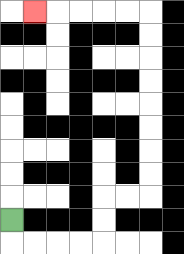{'start': '[0, 9]', 'end': '[1, 0]', 'path_directions': 'D,R,R,R,R,U,U,R,R,U,U,U,U,U,U,U,U,L,L,L,L,L', 'path_coordinates': '[[0, 9], [0, 10], [1, 10], [2, 10], [3, 10], [4, 10], [4, 9], [4, 8], [5, 8], [6, 8], [6, 7], [6, 6], [6, 5], [6, 4], [6, 3], [6, 2], [6, 1], [6, 0], [5, 0], [4, 0], [3, 0], [2, 0], [1, 0]]'}